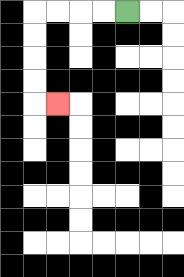{'start': '[5, 0]', 'end': '[2, 4]', 'path_directions': 'L,L,L,L,D,D,D,D,R', 'path_coordinates': '[[5, 0], [4, 0], [3, 0], [2, 0], [1, 0], [1, 1], [1, 2], [1, 3], [1, 4], [2, 4]]'}